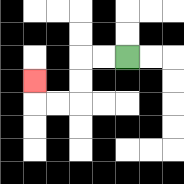{'start': '[5, 2]', 'end': '[1, 3]', 'path_directions': 'L,L,D,D,L,L,U', 'path_coordinates': '[[5, 2], [4, 2], [3, 2], [3, 3], [3, 4], [2, 4], [1, 4], [1, 3]]'}